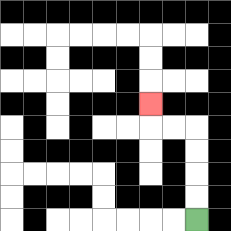{'start': '[8, 9]', 'end': '[6, 4]', 'path_directions': 'U,U,U,U,L,L,U', 'path_coordinates': '[[8, 9], [8, 8], [8, 7], [8, 6], [8, 5], [7, 5], [6, 5], [6, 4]]'}